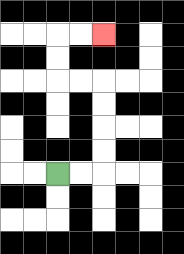{'start': '[2, 7]', 'end': '[4, 1]', 'path_directions': 'R,R,U,U,U,U,L,L,U,U,R,R', 'path_coordinates': '[[2, 7], [3, 7], [4, 7], [4, 6], [4, 5], [4, 4], [4, 3], [3, 3], [2, 3], [2, 2], [2, 1], [3, 1], [4, 1]]'}